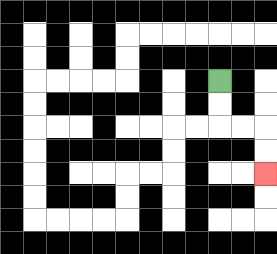{'start': '[9, 3]', 'end': '[11, 7]', 'path_directions': 'D,D,R,R,D,D', 'path_coordinates': '[[9, 3], [9, 4], [9, 5], [10, 5], [11, 5], [11, 6], [11, 7]]'}